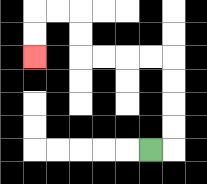{'start': '[6, 6]', 'end': '[1, 2]', 'path_directions': 'R,U,U,U,U,L,L,L,L,U,U,L,L,D,D', 'path_coordinates': '[[6, 6], [7, 6], [7, 5], [7, 4], [7, 3], [7, 2], [6, 2], [5, 2], [4, 2], [3, 2], [3, 1], [3, 0], [2, 0], [1, 0], [1, 1], [1, 2]]'}